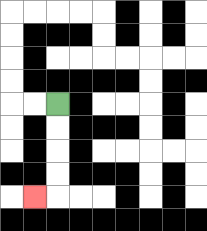{'start': '[2, 4]', 'end': '[1, 8]', 'path_directions': 'D,D,D,D,L', 'path_coordinates': '[[2, 4], [2, 5], [2, 6], [2, 7], [2, 8], [1, 8]]'}